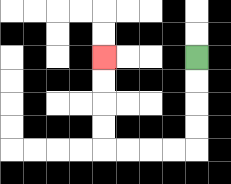{'start': '[8, 2]', 'end': '[4, 2]', 'path_directions': 'D,D,D,D,L,L,L,L,U,U,U,U', 'path_coordinates': '[[8, 2], [8, 3], [8, 4], [8, 5], [8, 6], [7, 6], [6, 6], [5, 6], [4, 6], [4, 5], [4, 4], [4, 3], [4, 2]]'}